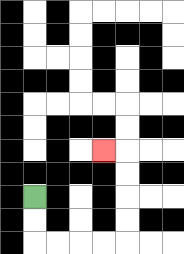{'start': '[1, 8]', 'end': '[4, 6]', 'path_directions': 'D,D,R,R,R,R,U,U,U,U,L', 'path_coordinates': '[[1, 8], [1, 9], [1, 10], [2, 10], [3, 10], [4, 10], [5, 10], [5, 9], [5, 8], [5, 7], [5, 6], [4, 6]]'}